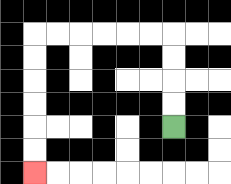{'start': '[7, 5]', 'end': '[1, 7]', 'path_directions': 'U,U,U,U,L,L,L,L,L,L,D,D,D,D,D,D', 'path_coordinates': '[[7, 5], [7, 4], [7, 3], [7, 2], [7, 1], [6, 1], [5, 1], [4, 1], [3, 1], [2, 1], [1, 1], [1, 2], [1, 3], [1, 4], [1, 5], [1, 6], [1, 7]]'}